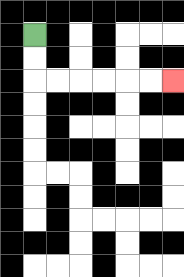{'start': '[1, 1]', 'end': '[7, 3]', 'path_directions': 'D,D,R,R,R,R,R,R', 'path_coordinates': '[[1, 1], [1, 2], [1, 3], [2, 3], [3, 3], [4, 3], [5, 3], [6, 3], [7, 3]]'}